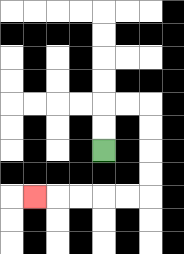{'start': '[4, 6]', 'end': '[1, 8]', 'path_directions': 'U,U,R,R,D,D,D,D,L,L,L,L,L', 'path_coordinates': '[[4, 6], [4, 5], [4, 4], [5, 4], [6, 4], [6, 5], [6, 6], [6, 7], [6, 8], [5, 8], [4, 8], [3, 8], [2, 8], [1, 8]]'}